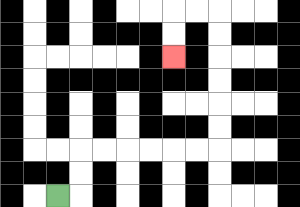{'start': '[2, 8]', 'end': '[7, 2]', 'path_directions': 'R,U,U,R,R,R,R,R,R,U,U,U,U,U,U,L,L,D,D', 'path_coordinates': '[[2, 8], [3, 8], [3, 7], [3, 6], [4, 6], [5, 6], [6, 6], [7, 6], [8, 6], [9, 6], [9, 5], [9, 4], [9, 3], [9, 2], [9, 1], [9, 0], [8, 0], [7, 0], [7, 1], [7, 2]]'}